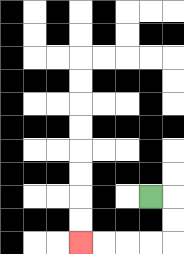{'start': '[6, 8]', 'end': '[3, 10]', 'path_directions': 'R,D,D,L,L,L,L', 'path_coordinates': '[[6, 8], [7, 8], [7, 9], [7, 10], [6, 10], [5, 10], [4, 10], [3, 10]]'}